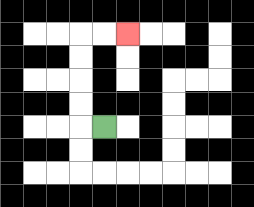{'start': '[4, 5]', 'end': '[5, 1]', 'path_directions': 'L,U,U,U,U,R,R', 'path_coordinates': '[[4, 5], [3, 5], [3, 4], [3, 3], [3, 2], [3, 1], [4, 1], [5, 1]]'}